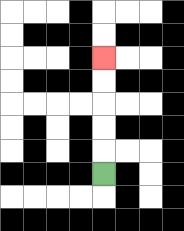{'start': '[4, 7]', 'end': '[4, 2]', 'path_directions': 'U,U,U,U,U', 'path_coordinates': '[[4, 7], [4, 6], [4, 5], [4, 4], [4, 3], [4, 2]]'}